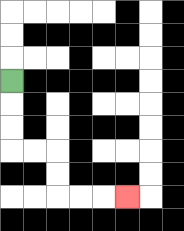{'start': '[0, 3]', 'end': '[5, 8]', 'path_directions': 'D,D,D,R,R,D,D,R,R,R', 'path_coordinates': '[[0, 3], [0, 4], [0, 5], [0, 6], [1, 6], [2, 6], [2, 7], [2, 8], [3, 8], [4, 8], [5, 8]]'}